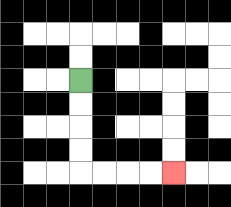{'start': '[3, 3]', 'end': '[7, 7]', 'path_directions': 'D,D,D,D,R,R,R,R', 'path_coordinates': '[[3, 3], [3, 4], [3, 5], [3, 6], [3, 7], [4, 7], [5, 7], [6, 7], [7, 7]]'}